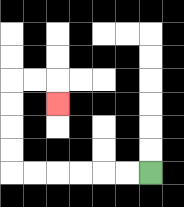{'start': '[6, 7]', 'end': '[2, 4]', 'path_directions': 'L,L,L,L,L,L,U,U,U,U,R,R,D', 'path_coordinates': '[[6, 7], [5, 7], [4, 7], [3, 7], [2, 7], [1, 7], [0, 7], [0, 6], [0, 5], [0, 4], [0, 3], [1, 3], [2, 3], [2, 4]]'}